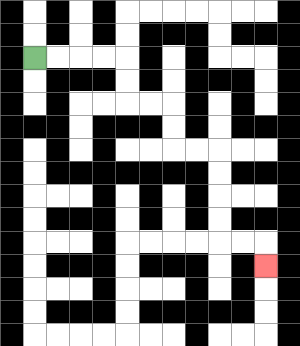{'start': '[1, 2]', 'end': '[11, 11]', 'path_directions': 'R,R,R,R,D,D,R,R,D,D,R,R,D,D,D,D,R,R,D', 'path_coordinates': '[[1, 2], [2, 2], [3, 2], [4, 2], [5, 2], [5, 3], [5, 4], [6, 4], [7, 4], [7, 5], [7, 6], [8, 6], [9, 6], [9, 7], [9, 8], [9, 9], [9, 10], [10, 10], [11, 10], [11, 11]]'}